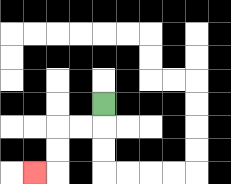{'start': '[4, 4]', 'end': '[1, 7]', 'path_directions': 'D,L,L,D,D,L', 'path_coordinates': '[[4, 4], [4, 5], [3, 5], [2, 5], [2, 6], [2, 7], [1, 7]]'}